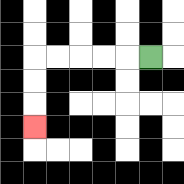{'start': '[6, 2]', 'end': '[1, 5]', 'path_directions': 'L,L,L,L,L,D,D,D', 'path_coordinates': '[[6, 2], [5, 2], [4, 2], [3, 2], [2, 2], [1, 2], [1, 3], [1, 4], [1, 5]]'}